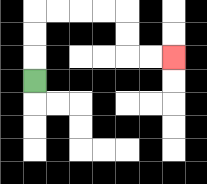{'start': '[1, 3]', 'end': '[7, 2]', 'path_directions': 'U,U,U,R,R,R,R,D,D,R,R', 'path_coordinates': '[[1, 3], [1, 2], [1, 1], [1, 0], [2, 0], [3, 0], [4, 0], [5, 0], [5, 1], [5, 2], [6, 2], [7, 2]]'}